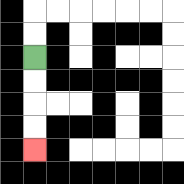{'start': '[1, 2]', 'end': '[1, 6]', 'path_directions': 'D,D,D,D', 'path_coordinates': '[[1, 2], [1, 3], [1, 4], [1, 5], [1, 6]]'}